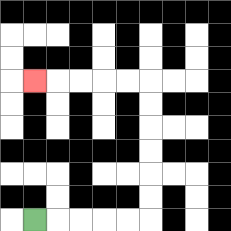{'start': '[1, 9]', 'end': '[1, 3]', 'path_directions': 'R,R,R,R,R,U,U,U,U,U,U,L,L,L,L,L', 'path_coordinates': '[[1, 9], [2, 9], [3, 9], [4, 9], [5, 9], [6, 9], [6, 8], [6, 7], [6, 6], [6, 5], [6, 4], [6, 3], [5, 3], [4, 3], [3, 3], [2, 3], [1, 3]]'}